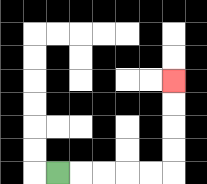{'start': '[2, 7]', 'end': '[7, 3]', 'path_directions': 'R,R,R,R,R,U,U,U,U', 'path_coordinates': '[[2, 7], [3, 7], [4, 7], [5, 7], [6, 7], [7, 7], [7, 6], [7, 5], [7, 4], [7, 3]]'}